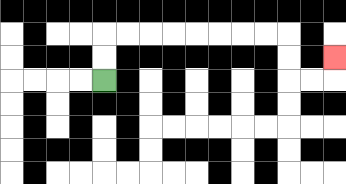{'start': '[4, 3]', 'end': '[14, 2]', 'path_directions': 'U,U,R,R,R,R,R,R,R,R,D,D,R,R,U', 'path_coordinates': '[[4, 3], [4, 2], [4, 1], [5, 1], [6, 1], [7, 1], [8, 1], [9, 1], [10, 1], [11, 1], [12, 1], [12, 2], [12, 3], [13, 3], [14, 3], [14, 2]]'}